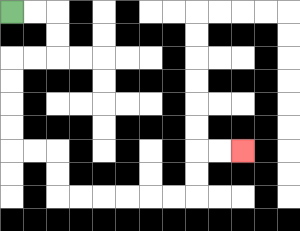{'start': '[0, 0]', 'end': '[10, 6]', 'path_directions': 'R,R,D,D,L,L,D,D,D,D,R,R,D,D,R,R,R,R,R,R,U,U,R,R', 'path_coordinates': '[[0, 0], [1, 0], [2, 0], [2, 1], [2, 2], [1, 2], [0, 2], [0, 3], [0, 4], [0, 5], [0, 6], [1, 6], [2, 6], [2, 7], [2, 8], [3, 8], [4, 8], [5, 8], [6, 8], [7, 8], [8, 8], [8, 7], [8, 6], [9, 6], [10, 6]]'}